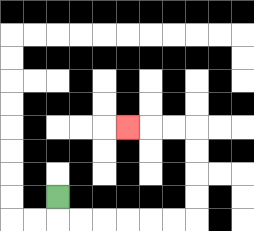{'start': '[2, 8]', 'end': '[5, 5]', 'path_directions': 'D,R,R,R,R,R,R,U,U,U,U,L,L,L', 'path_coordinates': '[[2, 8], [2, 9], [3, 9], [4, 9], [5, 9], [6, 9], [7, 9], [8, 9], [8, 8], [8, 7], [8, 6], [8, 5], [7, 5], [6, 5], [5, 5]]'}